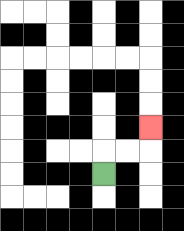{'start': '[4, 7]', 'end': '[6, 5]', 'path_directions': 'U,R,R,U', 'path_coordinates': '[[4, 7], [4, 6], [5, 6], [6, 6], [6, 5]]'}